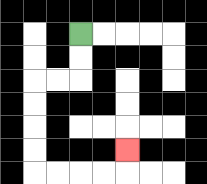{'start': '[3, 1]', 'end': '[5, 6]', 'path_directions': 'D,D,L,L,D,D,D,D,R,R,R,R,U', 'path_coordinates': '[[3, 1], [3, 2], [3, 3], [2, 3], [1, 3], [1, 4], [1, 5], [1, 6], [1, 7], [2, 7], [3, 7], [4, 7], [5, 7], [5, 6]]'}